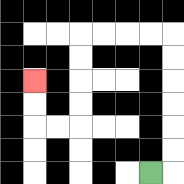{'start': '[6, 7]', 'end': '[1, 3]', 'path_directions': 'R,U,U,U,U,U,U,L,L,L,L,D,D,D,D,L,L,U,U', 'path_coordinates': '[[6, 7], [7, 7], [7, 6], [7, 5], [7, 4], [7, 3], [7, 2], [7, 1], [6, 1], [5, 1], [4, 1], [3, 1], [3, 2], [3, 3], [3, 4], [3, 5], [2, 5], [1, 5], [1, 4], [1, 3]]'}